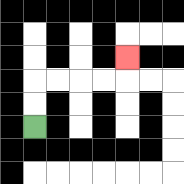{'start': '[1, 5]', 'end': '[5, 2]', 'path_directions': 'U,U,R,R,R,R,U', 'path_coordinates': '[[1, 5], [1, 4], [1, 3], [2, 3], [3, 3], [4, 3], [5, 3], [5, 2]]'}